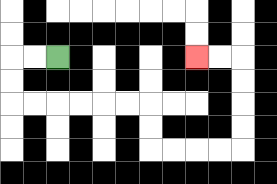{'start': '[2, 2]', 'end': '[8, 2]', 'path_directions': 'L,L,D,D,R,R,R,R,R,R,D,D,R,R,R,R,U,U,U,U,L,L', 'path_coordinates': '[[2, 2], [1, 2], [0, 2], [0, 3], [0, 4], [1, 4], [2, 4], [3, 4], [4, 4], [5, 4], [6, 4], [6, 5], [6, 6], [7, 6], [8, 6], [9, 6], [10, 6], [10, 5], [10, 4], [10, 3], [10, 2], [9, 2], [8, 2]]'}